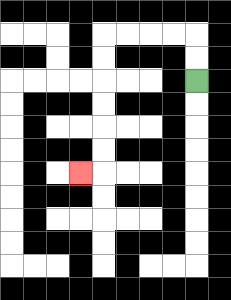{'start': '[8, 3]', 'end': '[3, 7]', 'path_directions': 'U,U,L,L,L,L,D,D,D,D,D,D,L', 'path_coordinates': '[[8, 3], [8, 2], [8, 1], [7, 1], [6, 1], [5, 1], [4, 1], [4, 2], [4, 3], [4, 4], [4, 5], [4, 6], [4, 7], [3, 7]]'}